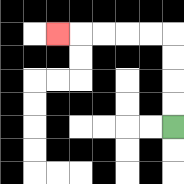{'start': '[7, 5]', 'end': '[2, 1]', 'path_directions': 'U,U,U,U,L,L,L,L,L', 'path_coordinates': '[[7, 5], [7, 4], [7, 3], [7, 2], [7, 1], [6, 1], [5, 1], [4, 1], [3, 1], [2, 1]]'}